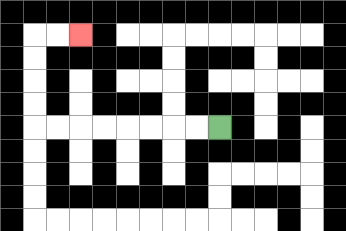{'start': '[9, 5]', 'end': '[3, 1]', 'path_directions': 'L,L,L,L,L,L,L,L,U,U,U,U,R,R', 'path_coordinates': '[[9, 5], [8, 5], [7, 5], [6, 5], [5, 5], [4, 5], [3, 5], [2, 5], [1, 5], [1, 4], [1, 3], [1, 2], [1, 1], [2, 1], [3, 1]]'}